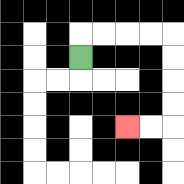{'start': '[3, 2]', 'end': '[5, 5]', 'path_directions': 'U,R,R,R,R,D,D,D,D,L,L', 'path_coordinates': '[[3, 2], [3, 1], [4, 1], [5, 1], [6, 1], [7, 1], [7, 2], [7, 3], [7, 4], [7, 5], [6, 5], [5, 5]]'}